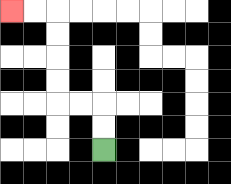{'start': '[4, 6]', 'end': '[0, 0]', 'path_directions': 'U,U,L,L,U,U,U,U,L,L', 'path_coordinates': '[[4, 6], [4, 5], [4, 4], [3, 4], [2, 4], [2, 3], [2, 2], [2, 1], [2, 0], [1, 0], [0, 0]]'}